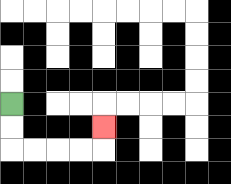{'start': '[0, 4]', 'end': '[4, 5]', 'path_directions': 'D,D,R,R,R,R,U', 'path_coordinates': '[[0, 4], [0, 5], [0, 6], [1, 6], [2, 6], [3, 6], [4, 6], [4, 5]]'}